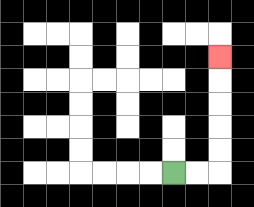{'start': '[7, 7]', 'end': '[9, 2]', 'path_directions': 'R,R,U,U,U,U,U', 'path_coordinates': '[[7, 7], [8, 7], [9, 7], [9, 6], [9, 5], [9, 4], [9, 3], [9, 2]]'}